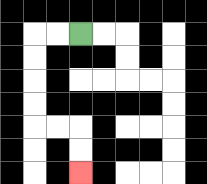{'start': '[3, 1]', 'end': '[3, 7]', 'path_directions': 'L,L,D,D,D,D,R,R,D,D', 'path_coordinates': '[[3, 1], [2, 1], [1, 1], [1, 2], [1, 3], [1, 4], [1, 5], [2, 5], [3, 5], [3, 6], [3, 7]]'}